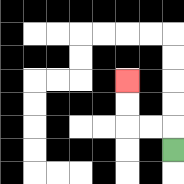{'start': '[7, 6]', 'end': '[5, 3]', 'path_directions': 'U,L,L,U,U', 'path_coordinates': '[[7, 6], [7, 5], [6, 5], [5, 5], [5, 4], [5, 3]]'}